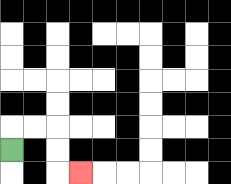{'start': '[0, 6]', 'end': '[3, 7]', 'path_directions': 'U,R,R,D,D,R', 'path_coordinates': '[[0, 6], [0, 5], [1, 5], [2, 5], [2, 6], [2, 7], [3, 7]]'}